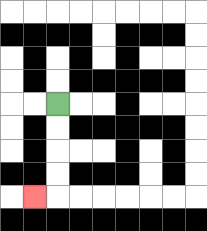{'start': '[2, 4]', 'end': '[1, 8]', 'path_directions': 'D,D,D,D,L', 'path_coordinates': '[[2, 4], [2, 5], [2, 6], [2, 7], [2, 8], [1, 8]]'}